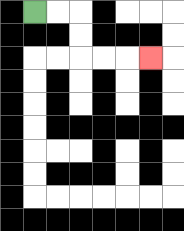{'start': '[1, 0]', 'end': '[6, 2]', 'path_directions': 'R,R,D,D,R,R,R', 'path_coordinates': '[[1, 0], [2, 0], [3, 0], [3, 1], [3, 2], [4, 2], [5, 2], [6, 2]]'}